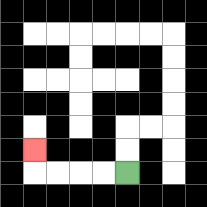{'start': '[5, 7]', 'end': '[1, 6]', 'path_directions': 'L,L,L,L,U', 'path_coordinates': '[[5, 7], [4, 7], [3, 7], [2, 7], [1, 7], [1, 6]]'}